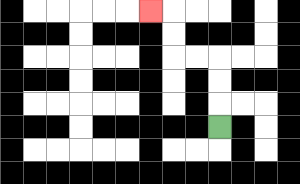{'start': '[9, 5]', 'end': '[6, 0]', 'path_directions': 'U,U,U,L,L,U,U,L', 'path_coordinates': '[[9, 5], [9, 4], [9, 3], [9, 2], [8, 2], [7, 2], [7, 1], [7, 0], [6, 0]]'}